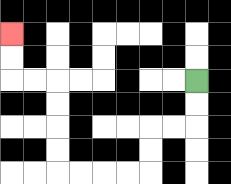{'start': '[8, 3]', 'end': '[0, 1]', 'path_directions': 'D,D,L,L,D,D,L,L,L,L,U,U,U,U,L,L,U,U', 'path_coordinates': '[[8, 3], [8, 4], [8, 5], [7, 5], [6, 5], [6, 6], [6, 7], [5, 7], [4, 7], [3, 7], [2, 7], [2, 6], [2, 5], [2, 4], [2, 3], [1, 3], [0, 3], [0, 2], [0, 1]]'}